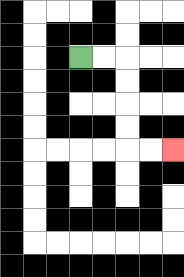{'start': '[3, 2]', 'end': '[7, 6]', 'path_directions': 'R,R,D,D,D,D,R,R', 'path_coordinates': '[[3, 2], [4, 2], [5, 2], [5, 3], [5, 4], [5, 5], [5, 6], [6, 6], [7, 6]]'}